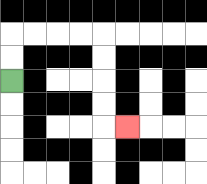{'start': '[0, 3]', 'end': '[5, 5]', 'path_directions': 'U,U,R,R,R,R,D,D,D,D,R', 'path_coordinates': '[[0, 3], [0, 2], [0, 1], [1, 1], [2, 1], [3, 1], [4, 1], [4, 2], [4, 3], [4, 4], [4, 5], [5, 5]]'}